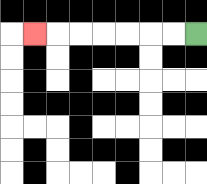{'start': '[8, 1]', 'end': '[1, 1]', 'path_directions': 'L,L,L,L,L,L,L', 'path_coordinates': '[[8, 1], [7, 1], [6, 1], [5, 1], [4, 1], [3, 1], [2, 1], [1, 1]]'}